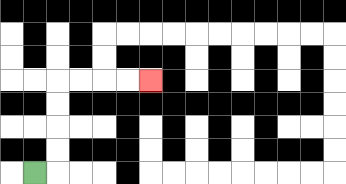{'start': '[1, 7]', 'end': '[6, 3]', 'path_directions': 'R,U,U,U,U,R,R,R,R', 'path_coordinates': '[[1, 7], [2, 7], [2, 6], [2, 5], [2, 4], [2, 3], [3, 3], [4, 3], [5, 3], [6, 3]]'}